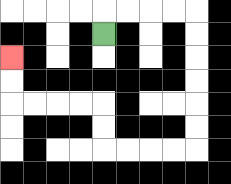{'start': '[4, 1]', 'end': '[0, 2]', 'path_directions': 'U,R,R,R,R,D,D,D,D,D,D,L,L,L,L,U,U,L,L,L,L,U,U', 'path_coordinates': '[[4, 1], [4, 0], [5, 0], [6, 0], [7, 0], [8, 0], [8, 1], [8, 2], [8, 3], [8, 4], [8, 5], [8, 6], [7, 6], [6, 6], [5, 6], [4, 6], [4, 5], [4, 4], [3, 4], [2, 4], [1, 4], [0, 4], [0, 3], [0, 2]]'}